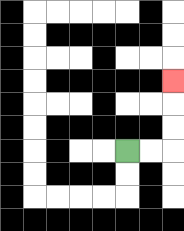{'start': '[5, 6]', 'end': '[7, 3]', 'path_directions': 'R,R,U,U,U', 'path_coordinates': '[[5, 6], [6, 6], [7, 6], [7, 5], [7, 4], [7, 3]]'}